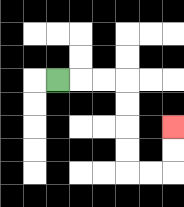{'start': '[2, 3]', 'end': '[7, 5]', 'path_directions': 'R,R,R,D,D,D,D,R,R,U,U', 'path_coordinates': '[[2, 3], [3, 3], [4, 3], [5, 3], [5, 4], [5, 5], [5, 6], [5, 7], [6, 7], [7, 7], [7, 6], [7, 5]]'}